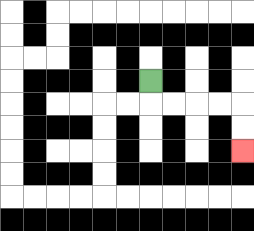{'start': '[6, 3]', 'end': '[10, 6]', 'path_directions': 'D,R,R,R,R,D,D', 'path_coordinates': '[[6, 3], [6, 4], [7, 4], [8, 4], [9, 4], [10, 4], [10, 5], [10, 6]]'}